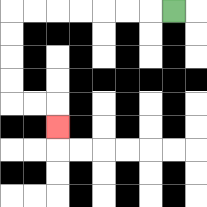{'start': '[7, 0]', 'end': '[2, 5]', 'path_directions': 'L,L,L,L,L,L,L,D,D,D,D,R,R,D', 'path_coordinates': '[[7, 0], [6, 0], [5, 0], [4, 0], [3, 0], [2, 0], [1, 0], [0, 0], [0, 1], [0, 2], [0, 3], [0, 4], [1, 4], [2, 4], [2, 5]]'}